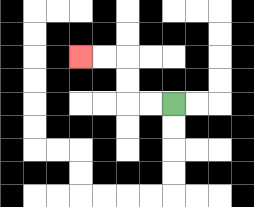{'start': '[7, 4]', 'end': '[3, 2]', 'path_directions': 'L,L,U,U,L,L', 'path_coordinates': '[[7, 4], [6, 4], [5, 4], [5, 3], [5, 2], [4, 2], [3, 2]]'}